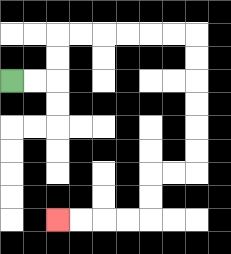{'start': '[0, 3]', 'end': '[2, 9]', 'path_directions': 'R,R,U,U,R,R,R,R,R,R,D,D,D,D,D,D,L,L,D,D,L,L,L,L', 'path_coordinates': '[[0, 3], [1, 3], [2, 3], [2, 2], [2, 1], [3, 1], [4, 1], [5, 1], [6, 1], [7, 1], [8, 1], [8, 2], [8, 3], [8, 4], [8, 5], [8, 6], [8, 7], [7, 7], [6, 7], [6, 8], [6, 9], [5, 9], [4, 9], [3, 9], [2, 9]]'}